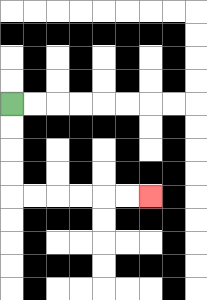{'start': '[0, 4]', 'end': '[6, 8]', 'path_directions': 'D,D,D,D,R,R,R,R,R,R', 'path_coordinates': '[[0, 4], [0, 5], [0, 6], [0, 7], [0, 8], [1, 8], [2, 8], [3, 8], [4, 8], [5, 8], [6, 8]]'}